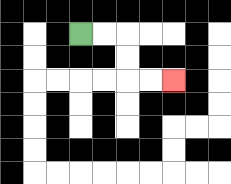{'start': '[3, 1]', 'end': '[7, 3]', 'path_directions': 'R,R,D,D,R,R', 'path_coordinates': '[[3, 1], [4, 1], [5, 1], [5, 2], [5, 3], [6, 3], [7, 3]]'}